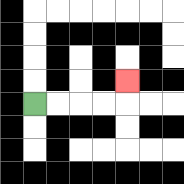{'start': '[1, 4]', 'end': '[5, 3]', 'path_directions': 'R,R,R,R,U', 'path_coordinates': '[[1, 4], [2, 4], [3, 4], [4, 4], [5, 4], [5, 3]]'}